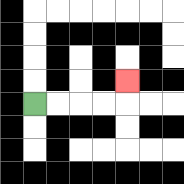{'start': '[1, 4]', 'end': '[5, 3]', 'path_directions': 'R,R,R,R,U', 'path_coordinates': '[[1, 4], [2, 4], [3, 4], [4, 4], [5, 4], [5, 3]]'}